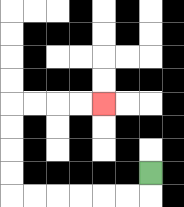{'start': '[6, 7]', 'end': '[4, 4]', 'path_directions': 'D,L,L,L,L,L,L,U,U,U,U,R,R,R,R', 'path_coordinates': '[[6, 7], [6, 8], [5, 8], [4, 8], [3, 8], [2, 8], [1, 8], [0, 8], [0, 7], [0, 6], [0, 5], [0, 4], [1, 4], [2, 4], [3, 4], [4, 4]]'}